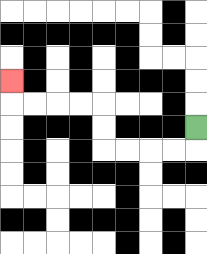{'start': '[8, 5]', 'end': '[0, 3]', 'path_directions': 'D,L,L,L,L,U,U,L,L,L,L,U', 'path_coordinates': '[[8, 5], [8, 6], [7, 6], [6, 6], [5, 6], [4, 6], [4, 5], [4, 4], [3, 4], [2, 4], [1, 4], [0, 4], [0, 3]]'}